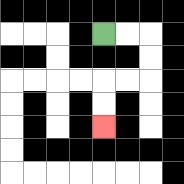{'start': '[4, 1]', 'end': '[4, 5]', 'path_directions': 'R,R,D,D,L,L,D,D', 'path_coordinates': '[[4, 1], [5, 1], [6, 1], [6, 2], [6, 3], [5, 3], [4, 3], [4, 4], [4, 5]]'}